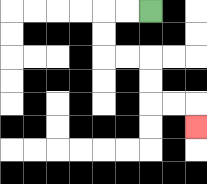{'start': '[6, 0]', 'end': '[8, 5]', 'path_directions': 'L,L,D,D,R,R,D,D,R,R,D', 'path_coordinates': '[[6, 0], [5, 0], [4, 0], [4, 1], [4, 2], [5, 2], [6, 2], [6, 3], [6, 4], [7, 4], [8, 4], [8, 5]]'}